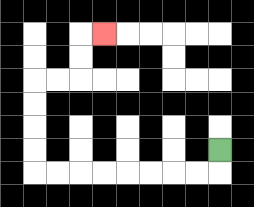{'start': '[9, 6]', 'end': '[4, 1]', 'path_directions': 'D,L,L,L,L,L,L,L,L,U,U,U,U,R,R,U,U,R', 'path_coordinates': '[[9, 6], [9, 7], [8, 7], [7, 7], [6, 7], [5, 7], [4, 7], [3, 7], [2, 7], [1, 7], [1, 6], [1, 5], [1, 4], [1, 3], [2, 3], [3, 3], [3, 2], [3, 1], [4, 1]]'}